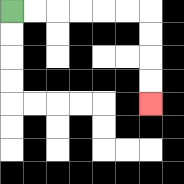{'start': '[0, 0]', 'end': '[6, 4]', 'path_directions': 'R,R,R,R,R,R,D,D,D,D', 'path_coordinates': '[[0, 0], [1, 0], [2, 0], [3, 0], [4, 0], [5, 0], [6, 0], [6, 1], [6, 2], [6, 3], [6, 4]]'}